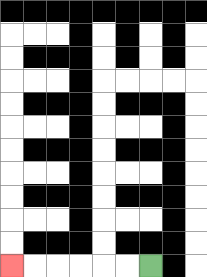{'start': '[6, 11]', 'end': '[0, 11]', 'path_directions': 'L,L,L,L,L,L', 'path_coordinates': '[[6, 11], [5, 11], [4, 11], [3, 11], [2, 11], [1, 11], [0, 11]]'}